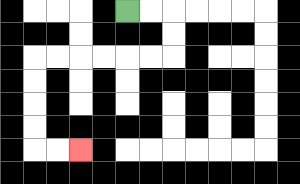{'start': '[5, 0]', 'end': '[3, 6]', 'path_directions': 'R,R,D,D,L,L,L,L,L,L,D,D,D,D,R,R', 'path_coordinates': '[[5, 0], [6, 0], [7, 0], [7, 1], [7, 2], [6, 2], [5, 2], [4, 2], [3, 2], [2, 2], [1, 2], [1, 3], [1, 4], [1, 5], [1, 6], [2, 6], [3, 6]]'}